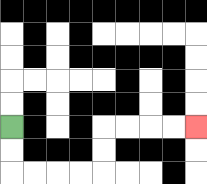{'start': '[0, 5]', 'end': '[8, 5]', 'path_directions': 'D,D,R,R,R,R,U,U,R,R,R,R', 'path_coordinates': '[[0, 5], [0, 6], [0, 7], [1, 7], [2, 7], [3, 7], [4, 7], [4, 6], [4, 5], [5, 5], [6, 5], [7, 5], [8, 5]]'}